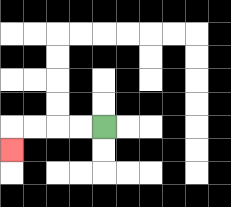{'start': '[4, 5]', 'end': '[0, 6]', 'path_directions': 'L,L,L,L,D', 'path_coordinates': '[[4, 5], [3, 5], [2, 5], [1, 5], [0, 5], [0, 6]]'}